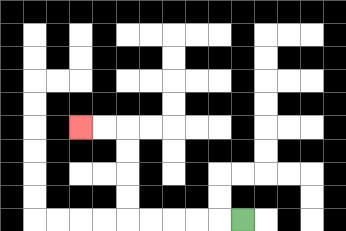{'start': '[10, 9]', 'end': '[3, 5]', 'path_directions': 'L,L,L,L,L,U,U,U,U,L,L', 'path_coordinates': '[[10, 9], [9, 9], [8, 9], [7, 9], [6, 9], [5, 9], [5, 8], [5, 7], [5, 6], [5, 5], [4, 5], [3, 5]]'}